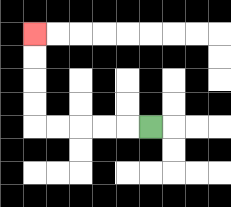{'start': '[6, 5]', 'end': '[1, 1]', 'path_directions': 'L,L,L,L,L,U,U,U,U', 'path_coordinates': '[[6, 5], [5, 5], [4, 5], [3, 5], [2, 5], [1, 5], [1, 4], [1, 3], [1, 2], [1, 1]]'}